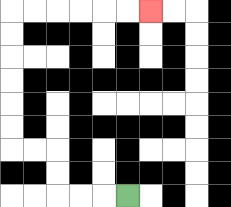{'start': '[5, 8]', 'end': '[6, 0]', 'path_directions': 'L,L,L,U,U,L,L,U,U,U,U,U,U,R,R,R,R,R,R', 'path_coordinates': '[[5, 8], [4, 8], [3, 8], [2, 8], [2, 7], [2, 6], [1, 6], [0, 6], [0, 5], [0, 4], [0, 3], [0, 2], [0, 1], [0, 0], [1, 0], [2, 0], [3, 0], [4, 0], [5, 0], [6, 0]]'}